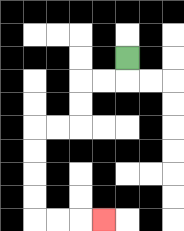{'start': '[5, 2]', 'end': '[4, 9]', 'path_directions': 'D,L,L,D,D,L,L,D,D,D,D,R,R,R', 'path_coordinates': '[[5, 2], [5, 3], [4, 3], [3, 3], [3, 4], [3, 5], [2, 5], [1, 5], [1, 6], [1, 7], [1, 8], [1, 9], [2, 9], [3, 9], [4, 9]]'}